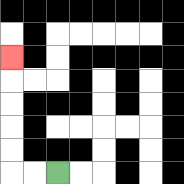{'start': '[2, 7]', 'end': '[0, 2]', 'path_directions': 'L,L,U,U,U,U,U', 'path_coordinates': '[[2, 7], [1, 7], [0, 7], [0, 6], [0, 5], [0, 4], [0, 3], [0, 2]]'}